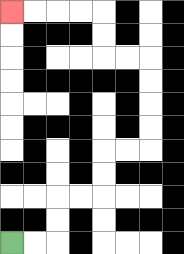{'start': '[0, 10]', 'end': '[0, 0]', 'path_directions': 'R,R,U,U,R,R,U,U,R,R,U,U,U,U,L,L,U,U,L,L,L,L', 'path_coordinates': '[[0, 10], [1, 10], [2, 10], [2, 9], [2, 8], [3, 8], [4, 8], [4, 7], [4, 6], [5, 6], [6, 6], [6, 5], [6, 4], [6, 3], [6, 2], [5, 2], [4, 2], [4, 1], [4, 0], [3, 0], [2, 0], [1, 0], [0, 0]]'}